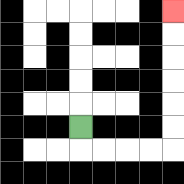{'start': '[3, 5]', 'end': '[7, 0]', 'path_directions': 'D,R,R,R,R,U,U,U,U,U,U', 'path_coordinates': '[[3, 5], [3, 6], [4, 6], [5, 6], [6, 6], [7, 6], [7, 5], [7, 4], [7, 3], [7, 2], [7, 1], [7, 0]]'}